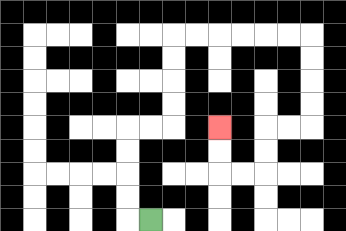{'start': '[6, 9]', 'end': '[9, 5]', 'path_directions': 'L,U,U,U,U,R,R,U,U,U,U,R,R,R,R,R,R,D,D,D,D,L,L,D,D,L,L,U,U', 'path_coordinates': '[[6, 9], [5, 9], [5, 8], [5, 7], [5, 6], [5, 5], [6, 5], [7, 5], [7, 4], [7, 3], [7, 2], [7, 1], [8, 1], [9, 1], [10, 1], [11, 1], [12, 1], [13, 1], [13, 2], [13, 3], [13, 4], [13, 5], [12, 5], [11, 5], [11, 6], [11, 7], [10, 7], [9, 7], [9, 6], [9, 5]]'}